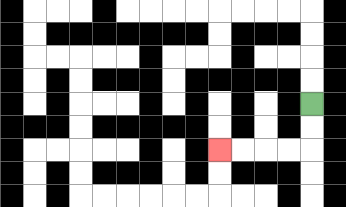{'start': '[13, 4]', 'end': '[9, 6]', 'path_directions': 'D,D,L,L,L,L', 'path_coordinates': '[[13, 4], [13, 5], [13, 6], [12, 6], [11, 6], [10, 6], [9, 6]]'}